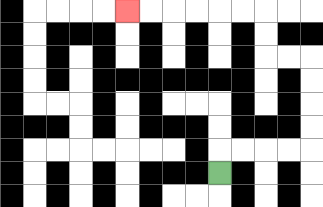{'start': '[9, 7]', 'end': '[5, 0]', 'path_directions': 'U,R,R,R,R,U,U,U,U,L,L,U,U,L,L,L,L,L,L', 'path_coordinates': '[[9, 7], [9, 6], [10, 6], [11, 6], [12, 6], [13, 6], [13, 5], [13, 4], [13, 3], [13, 2], [12, 2], [11, 2], [11, 1], [11, 0], [10, 0], [9, 0], [8, 0], [7, 0], [6, 0], [5, 0]]'}